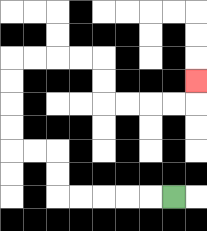{'start': '[7, 8]', 'end': '[8, 3]', 'path_directions': 'L,L,L,L,L,U,U,L,L,U,U,U,U,R,R,R,R,D,D,R,R,R,R,U', 'path_coordinates': '[[7, 8], [6, 8], [5, 8], [4, 8], [3, 8], [2, 8], [2, 7], [2, 6], [1, 6], [0, 6], [0, 5], [0, 4], [0, 3], [0, 2], [1, 2], [2, 2], [3, 2], [4, 2], [4, 3], [4, 4], [5, 4], [6, 4], [7, 4], [8, 4], [8, 3]]'}